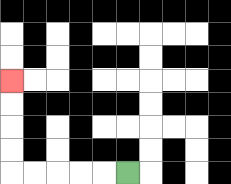{'start': '[5, 7]', 'end': '[0, 3]', 'path_directions': 'L,L,L,L,L,U,U,U,U', 'path_coordinates': '[[5, 7], [4, 7], [3, 7], [2, 7], [1, 7], [0, 7], [0, 6], [0, 5], [0, 4], [0, 3]]'}